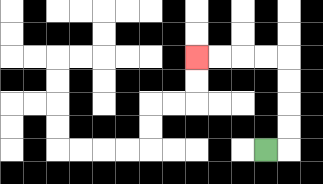{'start': '[11, 6]', 'end': '[8, 2]', 'path_directions': 'R,U,U,U,U,L,L,L,L', 'path_coordinates': '[[11, 6], [12, 6], [12, 5], [12, 4], [12, 3], [12, 2], [11, 2], [10, 2], [9, 2], [8, 2]]'}